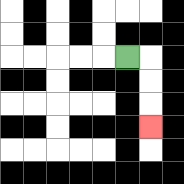{'start': '[5, 2]', 'end': '[6, 5]', 'path_directions': 'R,D,D,D', 'path_coordinates': '[[5, 2], [6, 2], [6, 3], [6, 4], [6, 5]]'}